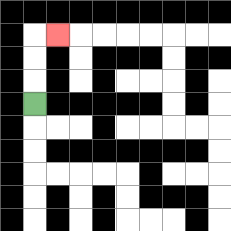{'start': '[1, 4]', 'end': '[2, 1]', 'path_directions': 'U,U,U,R', 'path_coordinates': '[[1, 4], [1, 3], [1, 2], [1, 1], [2, 1]]'}